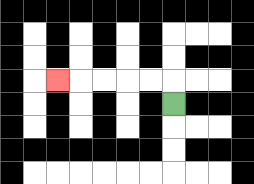{'start': '[7, 4]', 'end': '[2, 3]', 'path_directions': 'U,L,L,L,L,L', 'path_coordinates': '[[7, 4], [7, 3], [6, 3], [5, 3], [4, 3], [3, 3], [2, 3]]'}